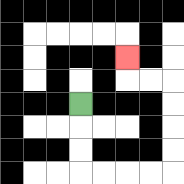{'start': '[3, 4]', 'end': '[5, 2]', 'path_directions': 'D,D,D,R,R,R,R,U,U,U,U,L,L,U', 'path_coordinates': '[[3, 4], [3, 5], [3, 6], [3, 7], [4, 7], [5, 7], [6, 7], [7, 7], [7, 6], [7, 5], [7, 4], [7, 3], [6, 3], [5, 3], [5, 2]]'}